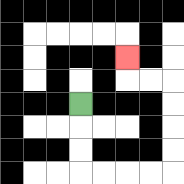{'start': '[3, 4]', 'end': '[5, 2]', 'path_directions': 'D,D,D,R,R,R,R,U,U,U,U,L,L,U', 'path_coordinates': '[[3, 4], [3, 5], [3, 6], [3, 7], [4, 7], [5, 7], [6, 7], [7, 7], [7, 6], [7, 5], [7, 4], [7, 3], [6, 3], [5, 3], [5, 2]]'}